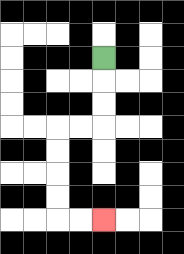{'start': '[4, 2]', 'end': '[4, 9]', 'path_directions': 'D,D,D,L,L,D,D,D,D,R,R', 'path_coordinates': '[[4, 2], [4, 3], [4, 4], [4, 5], [3, 5], [2, 5], [2, 6], [2, 7], [2, 8], [2, 9], [3, 9], [4, 9]]'}